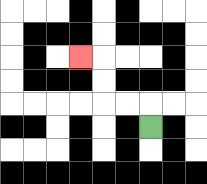{'start': '[6, 5]', 'end': '[3, 2]', 'path_directions': 'U,L,L,U,U,L', 'path_coordinates': '[[6, 5], [6, 4], [5, 4], [4, 4], [4, 3], [4, 2], [3, 2]]'}